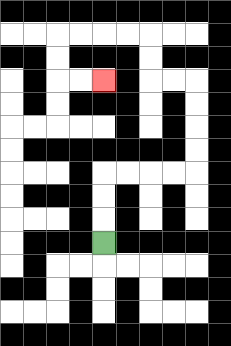{'start': '[4, 10]', 'end': '[4, 3]', 'path_directions': 'U,U,U,R,R,R,R,U,U,U,U,L,L,U,U,L,L,L,L,D,D,R,R', 'path_coordinates': '[[4, 10], [4, 9], [4, 8], [4, 7], [5, 7], [6, 7], [7, 7], [8, 7], [8, 6], [8, 5], [8, 4], [8, 3], [7, 3], [6, 3], [6, 2], [6, 1], [5, 1], [4, 1], [3, 1], [2, 1], [2, 2], [2, 3], [3, 3], [4, 3]]'}